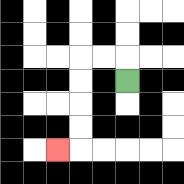{'start': '[5, 3]', 'end': '[2, 6]', 'path_directions': 'U,L,L,D,D,D,D,L', 'path_coordinates': '[[5, 3], [5, 2], [4, 2], [3, 2], [3, 3], [3, 4], [3, 5], [3, 6], [2, 6]]'}